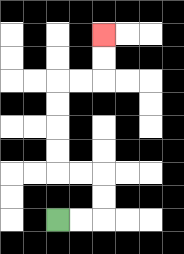{'start': '[2, 9]', 'end': '[4, 1]', 'path_directions': 'R,R,U,U,L,L,U,U,U,U,R,R,U,U', 'path_coordinates': '[[2, 9], [3, 9], [4, 9], [4, 8], [4, 7], [3, 7], [2, 7], [2, 6], [2, 5], [2, 4], [2, 3], [3, 3], [4, 3], [4, 2], [4, 1]]'}